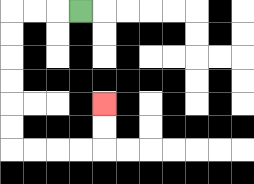{'start': '[3, 0]', 'end': '[4, 4]', 'path_directions': 'L,L,L,D,D,D,D,D,D,R,R,R,R,U,U', 'path_coordinates': '[[3, 0], [2, 0], [1, 0], [0, 0], [0, 1], [0, 2], [0, 3], [0, 4], [0, 5], [0, 6], [1, 6], [2, 6], [3, 6], [4, 6], [4, 5], [4, 4]]'}